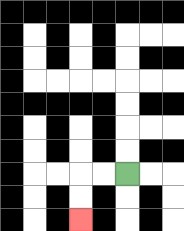{'start': '[5, 7]', 'end': '[3, 9]', 'path_directions': 'L,L,D,D', 'path_coordinates': '[[5, 7], [4, 7], [3, 7], [3, 8], [3, 9]]'}